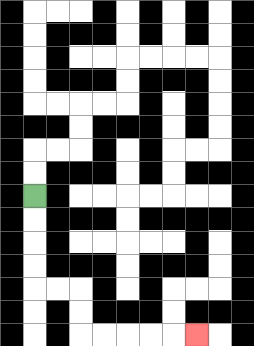{'start': '[1, 8]', 'end': '[8, 14]', 'path_directions': 'D,D,D,D,R,R,D,D,R,R,R,R,R', 'path_coordinates': '[[1, 8], [1, 9], [1, 10], [1, 11], [1, 12], [2, 12], [3, 12], [3, 13], [3, 14], [4, 14], [5, 14], [6, 14], [7, 14], [8, 14]]'}